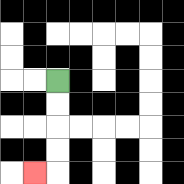{'start': '[2, 3]', 'end': '[1, 7]', 'path_directions': 'D,D,D,D,L', 'path_coordinates': '[[2, 3], [2, 4], [2, 5], [2, 6], [2, 7], [1, 7]]'}